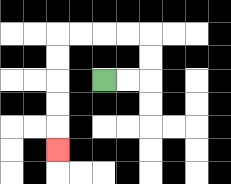{'start': '[4, 3]', 'end': '[2, 6]', 'path_directions': 'R,R,U,U,L,L,L,L,D,D,D,D,D', 'path_coordinates': '[[4, 3], [5, 3], [6, 3], [6, 2], [6, 1], [5, 1], [4, 1], [3, 1], [2, 1], [2, 2], [2, 3], [2, 4], [2, 5], [2, 6]]'}